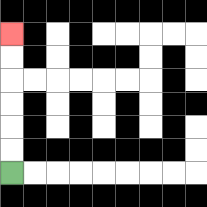{'start': '[0, 7]', 'end': '[0, 1]', 'path_directions': 'U,U,U,U,U,U', 'path_coordinates': '[[0, 7], [0, 6], [0, 5], [0, 4], [0, 3], [0, 2], [0, 1]]'}